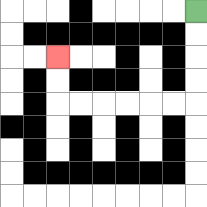{'start': '[8, 0]', 'end': '[2, 2]', 'path_directions': 'D,D,D,D,L,L,L,L,L,L,U,U', 'path_coordinates': '[[8, 0], [8, 1], [8, 2], [8, 3], [8, 4], [7, 4], [6, 4], [5, 4], [4, 4], [3, 4], [2, 4], [2, 3], [2, 2]]'}